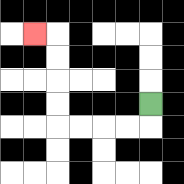{'start': '[6, 4]', 'end': '[1, 1]', 'path_directions': 'D,L,L,L,L,U,U,U,U,L', 'path_coordinates': '[[6, 4], [6, 5], [5, 5], [4, 5], [3, 5], [2, 5], [2, 4], [2, 3], [2, 2], [2, 1], [1, 1]]'}